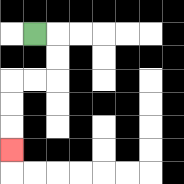{'start': '[1, 1]', 'end': '[0, 6]', 'path_directions': 'R,D,D,L,L,D,D,D', 'path_coordinates': '[[1, 1], [2, 1], [2, 2], [2, 3], [1, 3], [0, 3], [0, 4], [0, 5], [0, 6]]'}